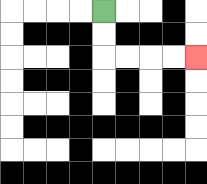{'start': '[4, 0]', 'end': '[8, 2]', 'path_directions': 'D,D,R,R,R,R', 'path_coordinates': '[[4, 0], [4, 1], [4, 2], [5, 2], [6, 2], [7, 2], [8, 2]]'}